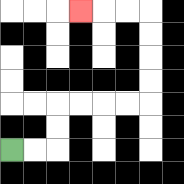{'start': '[0, 6]', 'end': '[3, 0]', 'path_directions': 'R,R,U,U,R,R,R,R,U,U,U,U,L,L,L', 'path_coordinates': '[[0, 6], [1, 6], [2, 6], [2, 5], [2, 4], [3, 4], [4, 4], [5, 4], [6, 4], [6, 3], [6, 2], [6, 1], [6, 0], [5, 0], [4, 0], [3, 0]]'}